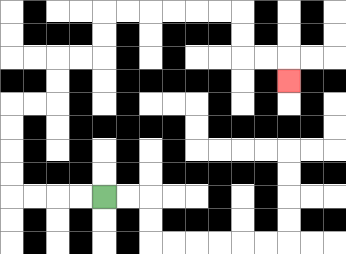{'start': '[4, 8]', 'end': '[12, 3]', 'path_directions': 'L,L,L,L,U,U,U,U,R,R,U,U,R,R,U,U,R,R,R,R,R,R,D,D,R,R,D', 'path_coordinates': '[[4, 8], [3, 8], [2, 8], [1, 8], [0, 8], [0, 7], [0, 6], [0, 5], [0, 4], [1, 4], [2, 4], [2, 3], [2, 2], [3, 2], [4, 2], [4, 1], [4, 0], [5, 0], [6, 0], [7, 0], [8, 0], [9, 0], [10, 0], [10, 1], [10, 2], [11, 2], [12, 2], [12, 3]]'}